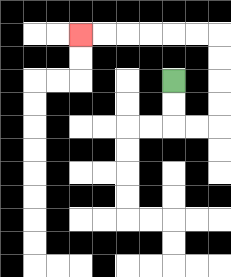{'start': '[7, 3]', 'end': '[3, 1]', 'path_directions': 'D,D,R,R,U,U,U,U,L,L,L,L,L,L', 'path_coordinates': '[[7, 3], [7, 4], [7, 5], [8, 5], [9, 5], [9, 4], [9, 3], [9, 2], [9, 1], [8, 1], [7, 1], [6, 1], [5, 1], [4, 1], [3, 1]]'}